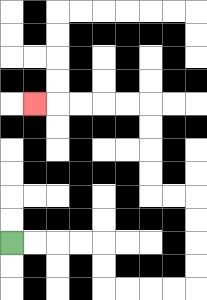{'start': '[0, 10]', 'end': '[1, 4]', 'path_directions': 'R,R,R,R,D,D,R,R,R,R,U,U,U,U,L,L,U,U,U,U,L,L,L,L,L', 'path_coordinates': '[[0, 10], [1, 10], [2, 10], [3, 10], [4, 10], [4, 11], [4, 12], [5, 12], [6, 12], [7, 12], [8, 12], [8, 11], [8, 10], [8, 9], [8, 8], [7, 8], [6, 8], [6, 7], [6, 6], [6, 5], [6, 4], [5, 4], [4, 4], [3, 4], [2, 4], [1, 4]]'}